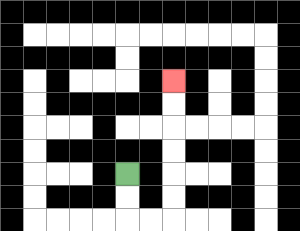{'start': '[5, 7]', 'end': '[7, 3]', 'path_directions': 'D,D,R,R,U,U,U,U,U,U', 'path_coordinates': '[[5, 7], [5, 8], [5, 9], [6, 9], [7, 9], [7, 8], [7, 7], [7, 6], [7, 5], [7, 4], [7, 3]]'}